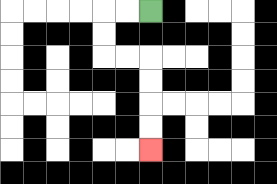{'start': '[6, 0]', 'end': '[6, 6]', 'path_directions': 'L,L,D,D,R,R,D,D,D,D', 'path_coordinates': '[[6, 0], [5, 0], [4, 0], [4, 1], [4, 2], [5, 2], [6, 2], [6, 3], [6, 4], [6, 5], [6, 6]]'}